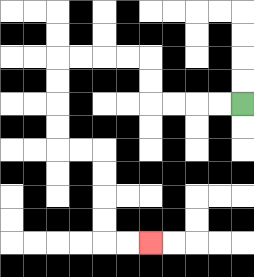{'start': '[10, 4]', 'end': '[6, 10]', 'path_directions': 'L,L,L,L,U,U,L,L,L,L,D,D,D,D,R,R,D,D,D,D,R,R', 'path_coordinates': '[[10, 4], [9, 4], [8, 4], [7, 4], [6, 4], [6, 3], [6, 2], [5, 2], [4, 2], [3, 2], [2, 2], [2, 3], [2, 4], [2, 5], [2, 6], [3, 6], [4, 6], [4, 7], [4, 8], [4, 9], [4, 10], [5, 10], [6, 10]]'}